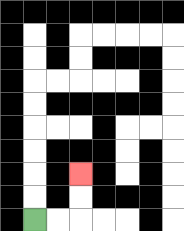{'start': '[1, 9]', 'end': '[3, 7]', 'path_directions': 'R,R,U,U', 'path_coordinates': '[[1, 9], [2, 9], [3, 9], [3, 8], [3, 7]]'}